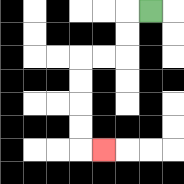{'start': '[6, 0]', 'end': '[4, 6]', 'path_directions': 'L,D,D,L,L,D,D,D,D,R', 'path_coordinates': '[[6, 0], [5, 0], [5, 1], [5, 2], [4, 2], [3, 2], [3, 3], [3, 4], [3, 5], [3, 6], [4, 6]]'}